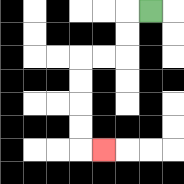{'start': '[6, 0]', 'end': '[4, 6]', 'path_directions': 'L,D,D,L,L,D,D,D,D,R', 'path_coordinates': '[[6, 0], [5, 0], [5, 1], [5, 2], [4, 2], [3, 2], [3, 3], [3, 4], [3, 5], [3, 6], [4, 6]]'}